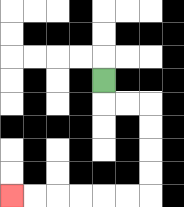{'start': '[4, 3]', 'end': '[0, 8]', 'path_directions': 'D,R,R,D,D,D,D,L,L,L,L,L,L', 'path_coordinates': '[[4, 3], [4, 4], [5, 4], [6, 4], [6, 5], [6, 6], [6, 7], [6, 8], [5, 8], [4, 8], [3, 8], [2, 8], [1, 8], [0, 8]]'}